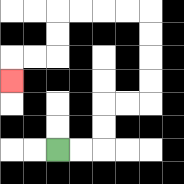{'start': '[2, 6]', 'end': '[0, 3]', 'path_directions': 'R,R,U,U,R,R,U,U,U,U,L,L,L,L,D,D,L,L,D', 'path_coordinates': '[[2, 6], [3, 6], [4, 6], [4, 5], [4, 4], [5, 4], [6, 4], [6, 3], [6, 2], [6, 1], [6, 0], [5, 0], [4, 0], [3, 0], [2, 0], [2, 1], [2, 2], [1, 2], [0, 2], [0, 3]]'}